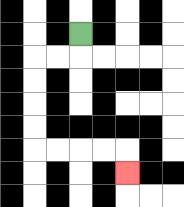{'start': '[3, 1]', 'end': '[5, 7]', 'path_directions': 'D,L,L,D,D,D,D,R,R,R,R,D', 'path_coordinates': '[[3, 1], [3, 2], [2, 2], [1, 2], [1, 3], [1, 4], [1, 5], [1, 6], [2, 6], [3, 6], [4, 6], [5, 6], [5, 7]]'}